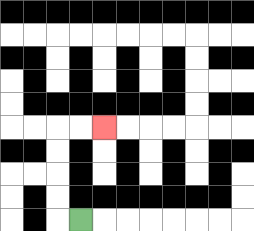{'start': '[3, 9]', 'end': '[4, 5]', 'path_directions': 'L,U,U,U,U,R,R', 'path_coordinates': '[[3, 9], [2, 9], [2, 8], [2, 7], [2, 6], [2, 5], [3, 5], [4, 5]]'}